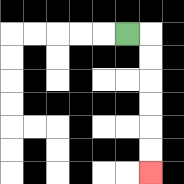{'start': '[5, 1]', 'end': '[6, 7]', 'path_directions': 'R,D,D,D,D,D,D', 'path_coordinates': '[[5, 1], [6, 1], [6, 2], [6, 3], [6, 4], [6, 5], [6, 6], [6, 7]]'}